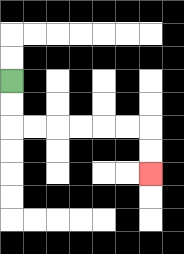{'start': '[0, 3]', 'end': '[6, 7]', 'path_directions': 'D,D,R,R,R,R,R,R,D,D', 'path_coordinates': '[[0, 3], [0, 4], [0, 5], [1, 5], [2, 5], [3, 5], [4, 5], [5, 5], [6, 5], [6, 6], [6, 7]]'}